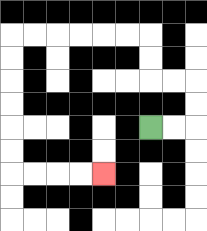{'start': '[6, 5]', 'end': '[4, 7]', 'path_directions': 'R,R,U,U,L,L,U,U,L,L,L,L,L,L,D,D,D,D,D,D,R,R,R,R', 'path_coordinates': '[[6, 5], [7, 5], [8, 5], [8, 4], [8, 3], [7, 3], [6, 3], [6, 2], [6, 1], [5, 1], [4, 1], [3, 1], [2, 1], [1, 1], [0, 1], [0, 2], [0, 3], [0, 4], [0, 5], [0, 6], [0, 7], [1, 7], [2, 7], [3, 7], [4, 7]]'}